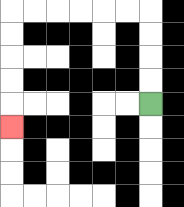{'start': '[6, 4]', 'end': '[0, 5]', 'path_directions': 'U,U,U,U,L,L,L,L,L,L,D,D,D,D,D', 'path_coordinates': '[[6, 4], [6, 3], [6, 2], [6, 1], [6, 0], [5, 0], [4, 0], [3, 0], [2, 0], [1, 0], [0, 0], [0, 1], [0, 2], [0, 3], [0, 4], [0, 5]]'}